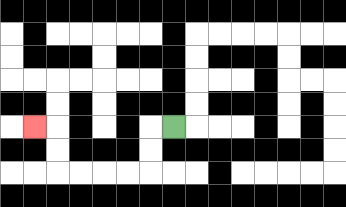{'start': '[7, 5]', 'end': '[1, 5]', 'path_directions': 'L,D,D,L,L,L,L,U,U,L', 'path_coordinates': '[[7, 5], [6, 5], [6, 6], [6, 7], [5, 7], [4, 7], [3, 7], [2, 7], [2, 6], [2, 5], [1, 5]]'}